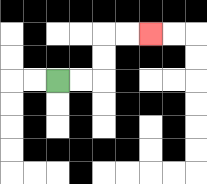{'start': '[2, 3]', 'end': '[6, 1]', 'path_directions': 'R,R,U,U,R,R', 'path_coordinates': '[[2, 3], [3, 3], [4, 3], [4, 2], [4, 1], [5, 1], [6, 1]]'}